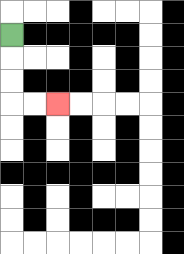{'start': '[0, 1]', 'end': '[2, 4]', 'path_directions': 'D,D,D,R,R', 'path_coordinates': '[[0, 1], [0, 2], [0, 3], [0, 4], [1, 4], [2, 4]]'}